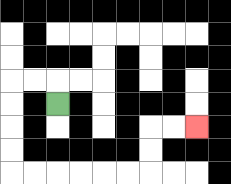{'start': '[2, 4]', 'end': '[8, 5]', 'path_directions': 'U,L,L,D,D,D,D,R,R,R,R,R,R,U,U,R,R', 'path_coordinates': '[[2, 4], [2, 3], [1, 3], [0, 3], [0, 4], [0, 5], [0, 6], [0, 7], [1, 7], [2, 7], [3, 7], [4, 7], [5, 7], [6, 7], [6, 6], [6, 5], [7, 5], [8, 5]]'}